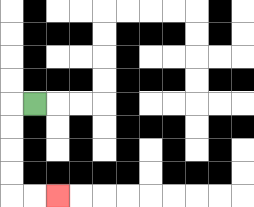{'start': '[1, 4]', 'end': '[2, 8]', 'path_directions': 'L,D,D,D,D,R,R', 'path_coordinates': '[[1, 4], [0, 4], [0, 5], [0, 6], [0, 7], [0, 8], [1, 8], [2, 8]]'}